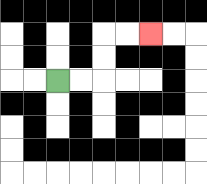{'start': '[2, 3]', 'end': '[6, 1]', 'path_directions': 'R,R,U,U,R,R', 'path_coordinates': '[[2, 3], [3, 3], [4, 3], [4, 2], [4, 1], [5, 1], [6, 1]]'}